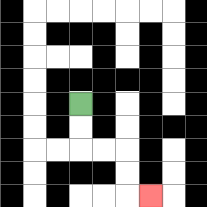{'start': '[3, 4]', 'end': '[6, 8]', 'path_directions': 'D,D,R,R,D,D,R', 'path_coordinates': '[[3, 4], [3, 5], [3, 6], [4, 6], [5, 6], [5, 7], [5, 8], [6, 8]]'}